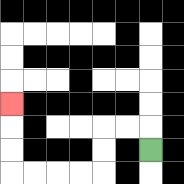{'start': '[6, 6]', 'end': '[0, 4]', 'path_directions': 'U,L,L,D,D,L,L,L,L,U,U,U', 'path_coordinates': '[[6, 6], [6, 5], [5, 5], [4, 5], [4, 6], [4, 7], [3, 7], [2, 7], [1, 7], [0, 7], [0, 6], [0, 5], [0, 4]]'}